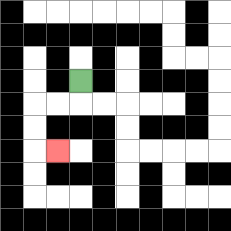{'start': '[3, 3]', 'end': '[2, 6]', 'path_directions': 'D,L,L,D,D,R', 'path_coordinates': '[[3, 3], [3, 4], [2, 4], [1, 4], [1, 5], [1, 6], [2, 6]]'}